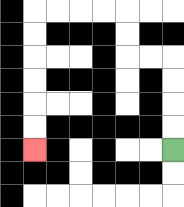{'start': '[7, 6]', 'end': '[1, 6]', 'path_directions': 'U,U,U,U,L,L,U,U,L,L,L,L,D,D,D,D,D,D', 'path_coordinates': '[[7, 6], [7, 5], [7, 4], [7, 3], [7, 2], [6, 2], [5, 2], [5, 1], [5, 0], [4, 0], [3, 0], [2, 0], [1, 0], [1, 1], [1, 2], [1, 3], [1, 4], [1, 5], [1, 6]]'}